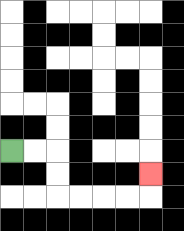{'start': '[0, 6]', 'end': '[6, 7]', 'path_directions': 'R,R,D,D,R,R,R,R,U', 'path_coordinates': '[[0, 6], [1, 6], [2, 6], [2, 7], [2, 8], [3, 8], [4, 8], [5, 8], [6, 8], [6, 7]]'}